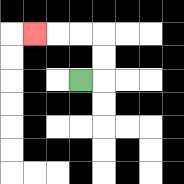{'start': '[3, 3]', 'end': '[1, 1]', 'path_directions': 'R,U,U,L,L,L', 'path_coordinates': '[[3, 3], [4, 3], [4, 2], [4, 1], [3, 1], [2, 1], [1, 1]]'}